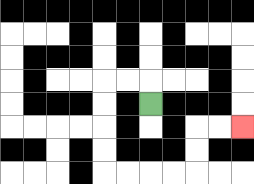{'start': '[6, 4]', 'end': '[10, 5]', 'path_directions': 'U,L,L,D,D,D,D,R,R,R,R,U,U,R,R', 'path_coordinates': '[[6, 4], [6, 3], [5, 3], [4, 3], [4, 4], [4, 5], [4, 6], [4, 7], [5, 7], [6, 7], [7, 7], [8, 7], [8, 6], [8, 5], [9, 5], [10, 5]]'}